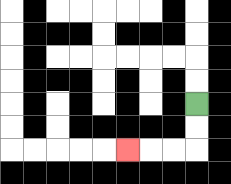{'start': '[8, 4]', 'end': '[5, 6]', 'path_directions': 'D,D,L,L,L', 'path_coordinates': '[[8, 4], [8, 5], [8, 6], [7, 6], [6, 6], [5, 6]]'}